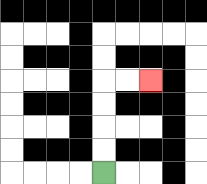{'start': '[4, 7]', 'end': '[6, 3]', 'path_directions': 'U,U,U,U,R,R', 'path_coordinates': '[[4, 7], [4, 6], [4, 5], [4, 4], [4, 3], [5, 3], [6, 3]]'}